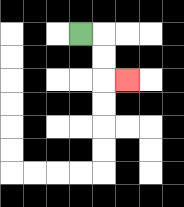{'start': '[3, 1]', 'end': '[5, 3]', 'path_directions': 'R,D,D,R', 'path_coordinates': '[[3, 1], [4, 1], [4, 2], [4, 3], [5, 3]]'}